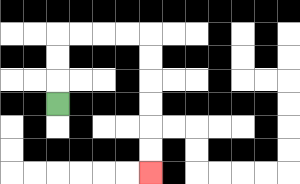{'start': '[2, 4]', 'end': '[6, 7]', 'path_directions': 'U,U,U,R,R,R,R,D,D,D,D,D,D', 'path_coordinates': '[[2, 4], [2, 3], [2, 2], [2, 1], [3, 1], [4, 1], [5, 1], [6, 1], [6, 2], [6, 3], [6, 4], [6, 5], [6, 6], [6, 7]]'}